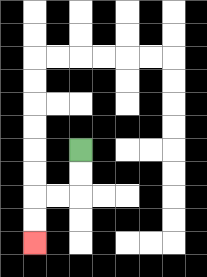{'start': '[3, 6]', 'end': '[1, 10]', 'path_directions': 'D,D,L,L,D,D', 'path_coordinates': '[[3, 6], [3, 7], [3, 8], [2, 8], [1, 8], [1, 9], [1, 10]]'}